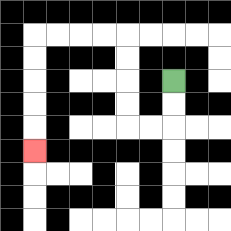{'start': '[7, 3]', 'end': '[1, 6]', 'path_directions': 'D,D,L,L,U,U,U,U,L,L,L,L,D,D,D,D,D', 'path_coordinates': '[[7, 3], [7, 4], [7, 5], [6, 5], [5, 5], [5, 4], [5, 3], [5, 2], [5, 1], [4, 1], [3, 1], [2, 1], [1, 1], [1, 2], [1, 3], [1, 4], [1, 5], [1, 6]]'}